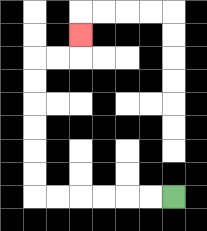{'start': '[7, 8]', 'end': '[3, 1]', 'path_directions': 'L,L,L,L,L,L,U,U,U,U,U,U,R,R,U', 'path_coordinates': '[[7, 8], [6, 8], [5, 8], [4, 8], [3, 8], [2, 8], [1, 8], [1, 7], [1, 6], [1, 5], [1, 4], [1, 3], [1, 2], [2, 2], [3, 2], [3, 1]]'}